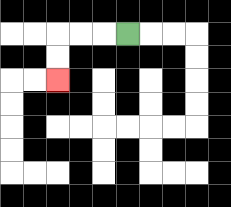{'start': '[5, 1]', 'end': '[2, 3]', 'path_directions': 'L,L,L,D,D', 'path_coordinates': '[[5, 1], [4, 1], [3, 1], [2, 1], [2, 2], [2, 3]]'}